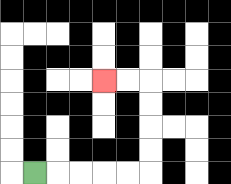{'start': '[1, 7]', 'end': '[4, 3]', 'path_directions': 'R,R,R,R,R,U,U,U,U,L,L', 'path_coordinates': '[[1, 7], [2, 7], [3, 7], [4, 7], [5, 7], [6, 7], [6, 6], [6, 5], [6, 4], [6, 3], [5, 3], [4, 3]]'}